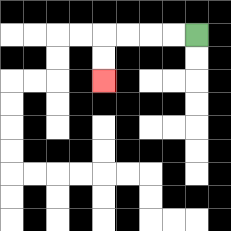{'start': '[8, 1]', 'end': '[4, 3]', 'path_directions': 'L,L,L,L,D,D', 'path_coordinates': '[[8, 1], [7, 1], [6, 1], [5, 1], [4, 1], [4, 2], [4, 3]]'}